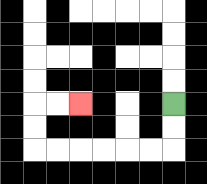{'start': '[7, 4]', 'end': '[3, 4]', 'path_directions': 'D,D,L,L,L,L,L,L,U,U,R,R', 'path_coordinates': '[[7, 4], [7, 5], [7, 6], [6, 6], [5, 6], [4, 6], [3, 6], [2, 6], [1, 6], [1, 5], [1, 4], [2, 4], [3, 4]]'}